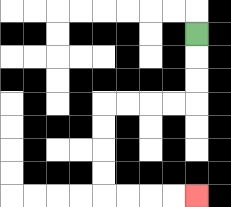{'start': '[8, 1]', 'end': '[8, 8]', 'path_directions': 'D,D,D,L,L,L,L,D,D,D,D,R,R,R,R', 'path_coordinates': '[[8, 1], [8, 2], [8, 3], [8, 4], [7, 4], [6, 4], [5, 4], [4, 4], [4, 5], [4, 6], [4, 7], [4, 8], [5, 8], [6, 8], [7, 8], [8, 8]]'}